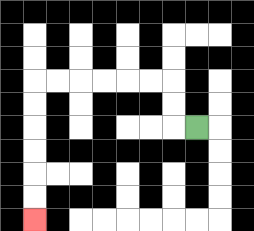{'start': '[8, 5]', 'end': '[1, 9]', 'path_directions': 'L,U,U,L,L,L,L,L,L,D,D,D,D,D,D', 'path_coordinates': '[[8, 5], [7, 5], [7, 4], [7, 3], [6, 3], [5, 3], [4, 3], [3, 3], [2, 3], [1, 3], [1, 4], [1, 5], [1, 6], [1, 7], [1, 8], [1, 9]]'}